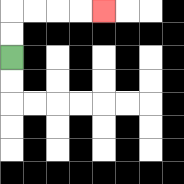{'start': '[0, 2]', 'end': '[4, 0]', 'path_directions': 'U,U,R,R,R,R', 'path_coordinates': '[[0, 2], [0, 1], [0, 0], [1, 0], [2, 0], [3, 0], [4, 0]]'}